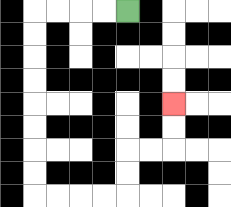{'start': '[5, 0]', 'end': '[7, 4]', 'path_directions': 'L,L,L,L,D,D,D,D,D,D,D,D,R,R,R,R,U,U,R,R,U,U', 'path_coordinates': '[[5, 0], [4, 0], [3, 0], [2, 0], [1, 0], [1, 1], [1, 2], [1, 3], [1, 4], [1, 5], [1, 6], [1, 7], [1, 8], [2, 8], [3, 8], [4, 8], [5, 8], [5, 7], [5, 6], [6, 6], [7, 6], [7, 5], [7, 4]]'}